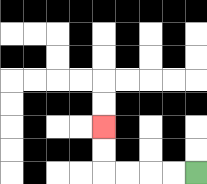{'start': '[8, 7]', 'end': '[4, 5]', 'path_directions': 'L,L,L,L,U,U', 'path_coordinates': '[[8, 7], [7, 7], [6, 7], [5, 7], [4, 7], [4, 6], [4, 5]]'}